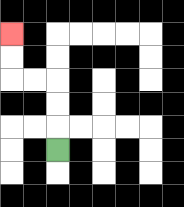{'start': '[2, 6]', 'end': '[0, 1]', 'path_directions': 'U,U,U,L,L,U,U', 'path_coordinates': '[[2, 6], [2, 5], [2, 4], [2, 3], [1, 3], [0, 3], [0, 2], [0, 1]]'}